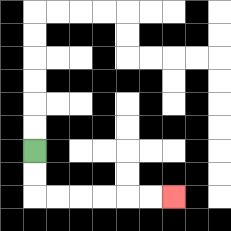{'start': '[1, 6]', 'end': '[7, 8]', 'path_directions': 'D,D,R,R,R,R,R,R', 'path_coordinates': '[[1, 6], [1, 7], [1, 8], [2, 8], [3, 8], [4, 8], [5, 8], [6, 8], [7, 8]]'}